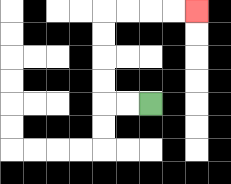{'start': '[6, 4]', 'end': '[8, 0]', 'path_directions': 'L,L,U,U,U,U,R,R,R,R', 'path_coordinates': '[[6, 4], [5, 4], [4, 4], [4, 3], [4, 2], [4, 1], [4, 0], [5, 0], [6, 0], [7, 0], [8, 0]]'}